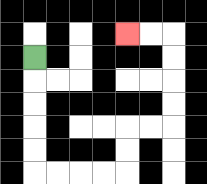{'start': '[1, 2]', 'end': '[5, 1]', 'path_directions': 'D,D,D,D,D,R,R,R,R,U,U,R,R,U,U,U,U,L,L', 'path_coordinates': '[[1, 2], [1, 3], [1, 4], [1, 5], [1, 6], [1, 7], [2, 7], [3, 7], [4, 7], [5, 7], [5, 6], [5, 5], [6, 5], [7, 5], [7, 4], [7, 3], [7, 2], [7, 1], [6, 1], [5, 1]]'}